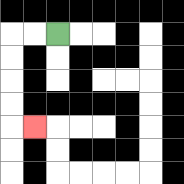{'start': '[2, 1]', 'end': '[1, 5]', 'path_directions': 'L,L,D,D,D,D,R', 'path_coordinates': '[[2, 1], [1, 1], [0, 1], [0, 2], [0, 3], [0, 4], [0, 5], [1, 5]]'}